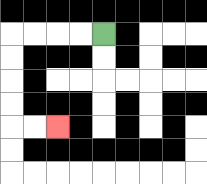{'start': '[4, 1]', 'end': '[2, 5]', 'path_directions': 'L,L,L,L,D,D,D,D,R,R', 'path_coordinates': '[[4, 1], [3, 1], [2, 1], [1, 1], [0, 1], [0, 2], [0, 3], [0, 4], [0, 5], [1, 5], [2, 5]]'}